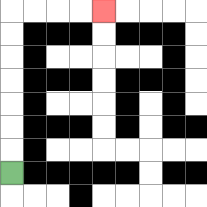{'start': '[0, 7]', 'end': '[4, 0]', 'path_directions': 'U,U,U,U,U,U,U,R,R,R,R', 'path_coordinates': '[[0, 7], [0, 6], [0, 5], [0, 4], [0, 3], [0, 2], [0, 1], [0, 0], [1, 0], [2, 0], [3, 0], [4, 0]]'}